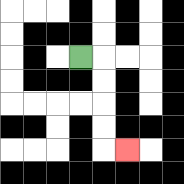{'start': '[3, 2]', 'end': '[5, 6]', 'path_directions': 'R,D,D,D,D,R', 'path_coordinates': '[[3, 2], [4, 2], [4, 3], [4, 4], [4, 5], [4, 6], [5, 6]]'}